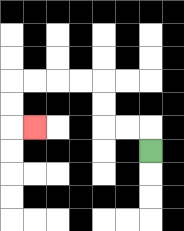{'start': '[6, 6]', 'end': '[1, 5]', 'path_directions': 'U,L,L,U,U,L,L,L,L,D,D,R', 'path_coordinates': '[[6, 6], [6, 5], [5, 5], [4, 5], [4, 4], [4, 3], [3, 3], [2, 3], [1, 3], [0, 3], [0, 4], [0, 5], [1, 5]]'}